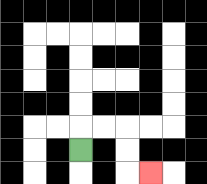{'start': '[3, 6]', 'end': '[6, 7]', 'path_directions': 'U,R,R,D,D,R', 'path_coordinates': '[[3, 6], [3, 5], [4, 5], [5, 5], [5, 6], [5, 7], [6, 7]]'}